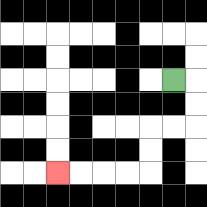{'start': '[7, 3]', 'end': '[2, 7]', 'path_directions': 'R,D,D,L,L,D,D,L,L,L,L', 'path_coordinates': '[[7, 3], [8, 3], [8, 4], [8, 5], [7, 5], [6, 5], [6, 6], [6, 7], [5, 7], [4, 7], [3, 7], [2, 7]]'}